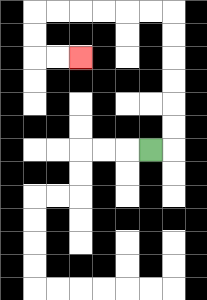{'start': '[6, 6]', 'end': '[3, 2]', 'path_directions': 'R,U,U,U,U,U,U,L,L,L,L,L,L,D,D,R,R', 'path_coordinates': '[[6, 6], [7, 6], [7, 5], [7, 4], [7, 3], [7, 2], [7, 1], [7, 0], [6, 0], [5, 0], [4, 0], [3, 0], [2, 0], [1, 0], [1, 1], [1, 2], [2, 2], [3, 2]]'}